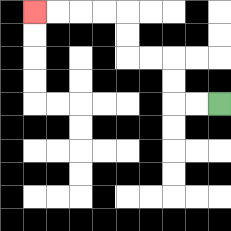{'start': '[9, 4]', 'end': '[1, 0]', 'path_directions': 'L,L,U,U,L,L,U,U,L,L,L,L', 'path_coordinates': '[[9, 4], [8, 4], [7, 4], [7, 3], [7, 2], [6, 2], [5, 2], [5, 1], [5, 0], [4, 0], [3, 0], [2, 0], [1, 0]]'}